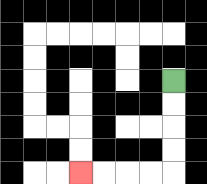{'start': '[7, 3]', 'end': '[3, 7]', 'path_directions': 'D,D,D,D,L,L,L,L', 'path_coordinates': '[[7, 3], [7, 4], [7, 5], [7, 6], [7, 7], [6, 7], [5, 7], [4, 7], [3, 7]]'}